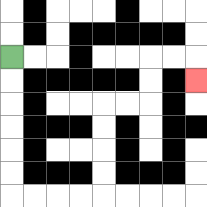{'start': '[0, 2]', 'end': '[8, 3]', 'path_directions': 'D,D,D,D,D,D,R,R,R,R,U,U,U,U,R,R,U,U,R,R,D', 'path_coordinates': '[[0, 2], [0, 3], [0, 4], [0, 5], [0, 6], [0, 7], [0, 8], [1, 8], [2, 8], [3, 8], [4, 8], [4, 7], [4, 6], [4, 5], [4, 4], [5, 4], [6, 4], [6, 3], [6, 2], [7, 2], [8, 2], [8, 3]]'}